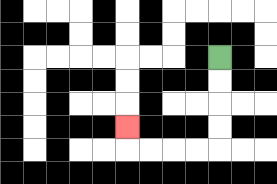{'start': '[9, 2]', 'end': '[5, 5]', 'path_directions': 'D,D,D,D,L,L,L,L,U', 'path_coordinates': '[[9, 2], [9, 3], [9, 4], [9, 5], [9, 6], [8, 6], [7, 6], [6, 6], [5, 6], [5, 5]]'}